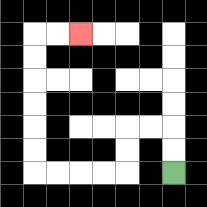{'start': '[7, 7]', 'end': '[3, 1]', 'path_directions': 'U,U,L,L,D,D,L,L,L,L,U,U,U,U,U,U,R,R', 'path_coordinates': '[[7, 7], [7, 6], [7, 5], [6, 5], [5, 5], [5, 6], [5, 7], [4, 7], [3, 7], [2, 7], [1, 7], [1, 6], [1, 5], [1, 4], [1, 3], [1, 2], [1, 1], [2, 1], [3, 1]]'}